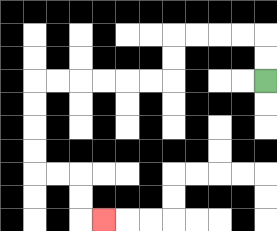{'start': '[11, 3]', 'end': '[4, 9]', 'path_directions': 'U,U,L,L,L,L,D,D,L,L,L,L,L,L,D,D,D,D,R,R,D,D,R', 'path_coordinates': '[[11, 3], [11, 2], [11, 1], [10, 1], [9, 1], [8, 1], [7, 1], [7, 2], [7, 3], [6, 3], [5, 3], [4, 3], [3, 3], [2, 3], [1, 3], [1, 4], [1, 5], [1, 6], [1, 7], [2, 7], [3, 7], [3, 8], [3, 9], [4, 9]]'}